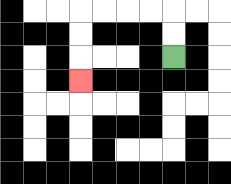{'start': '[7, 2]', 'end': '[3, 3]', 'path_directions': 'U,U,L,L,L,L,D,D,D', 'path_coordinates': '[[7, 2], [7, 1], [7, 0], [6, 0], [5, 0], [4, 0], [3, 0], [3, 1], [3, 2], [3, 3]]'}